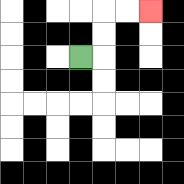{'start': '[3, 2]', 'end': '[6, 0]', 'path_directions': 'R,U,U,R,R', 'path_coordinates': '[[3, 2], [4, 2], [4, 1], [4, 0], [5, 0], [6, 0]]'}